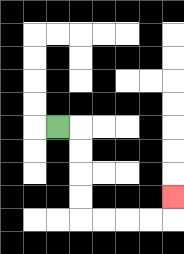{'start': '[2, 5]', 'end': '[7, 8]', 'path_directions': 'R,D,D,D,D,R,R,R,R,U', 'path_coordinates': '[[2, 5], [3, 5], [3, 6], [3, 7], [3, 8], [3, 9], [4, 9], [5, 9], [6, 9], [7, 9], [7, 8]]'}